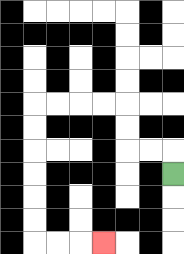{'start': '[7, 7]', 'end': '[4, 10]', 'path_directions': 'U,L,L,U,U,L,L,L,L,D,D,D,D,D,D,R,R,R', 'path_coordinates': '[[7, 7], [7, 6], [6, 6], [5, 6], [5, 5], [5, 4], [4, 4], [3, 4], [2, 4], [1, 4], [1, 5], [1, 6], [1, 7], [1, 8], [1, 9], [1, 10], [2, 10], [3, 10], [4, 10]]'}